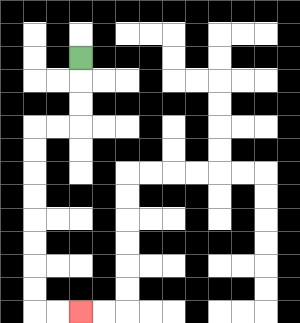{'start': '[3, 2]', 'end': '[3, 13]', 'path_directions': 'D,D,D,L,L,D,D,D,D,D,D,D,D,R,R', 'path_coordinates': '[[3, 2], [3, 3], [3, 4], [3, 5], [2, 5], [1, 5], [1, 6], [1, 7], [1, 8], [1, 9], [1, 10], [1, 11], [1, 12], [1, 13], [2, 13], [3, 13]]'}